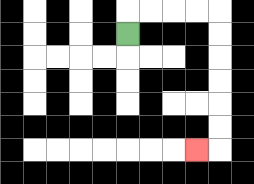{'start': '[5, 1]', 'end': '[8, 6]', 'path_directions': 'U,R,R,R,R,D,D,D,D,D,D,L', 'path_coordinates': '[[5, 1], [5, 0], [6, 0], [7, 0], [8, 0], [9, 0], [9, 1], [9, 2], [9, 3], [9, 4], [9, 5], [9, 6], [8, 6]]'}